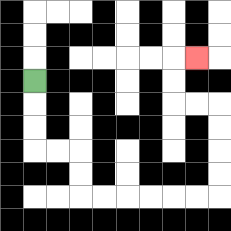{'start': '[1, 3]', 'end': '[8, 2]', 'path_directions': 'D,D,D,R,R,D,D,R,R,R,R,R,R,U,U,U,U,L,L,U,U,R', 'path_coordinates': '[[1, 3], [1, 4], [1, 5], [1, 6], [2, 6], [3, 6], [3, 7], [3, 8], [4, 8], [5, 8], [6, 8], [7, 8], [8, 8], [9, 8], [9, 7], [9, 6], [9, 5], [9, 4], [8, 4], [7, 4], [7, 3], [7, 2], [8, 2]]'}